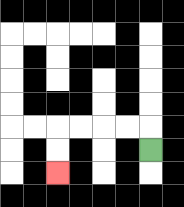{'start': '[6, 6]', 'end': '[2, 7]', 'path_directions': 'U,L,L,L,L,D,D', 'path_coordinates': '[[6, 6], [6, 5], [5, 5], [4, 5], [3, 5], [2, 5], [2, 6], [2, 7]]'}